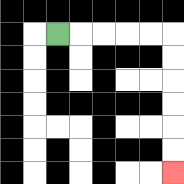{'start': '[2, 1]', 'end': '[7, 7]', 'path_directions': 'R,R,R,R,R,D,D,D,D,D,D', 'path_coordinates': '[[2, 1], [3, 1], [4, 1], [5, 1], [6, 1], [7, 1], [7, 2], [7, 3], [7, 4], [7, 5], [7, 6], [7, 7]]'}